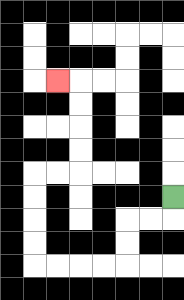{'start': '[7, 8]', 'end': '[2, 3]', 'path_directions': 'D,L,L,D,D,L,L,L,L,U,U,U,U,R,R,U,U,U,U,L', 'path_coordinates': '[[7, 8], [7, 9], [6, 9], [5, 9], [5, 10], [5, 11], [4, 11], [3, 11], [2, 11], [1, 11], [1, 10], [1, 9], [1, 8], [1, 7], [2, 7], [3, 7], [3, 6], [3, 5], [3, 4], [3, 3], [2, 3]]'}